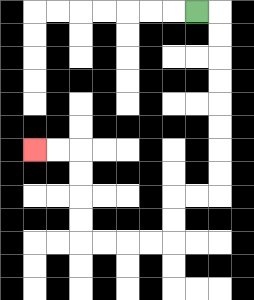{'start': '[8, 0]', 'end': '[1, 6]', 'path_directions': 'R,D,D,D,D,D,D,D,D,L,L,D,D,L,L,L,L,U,U,U,U,L,L', 'path_coordinates': '[[8, 0], [9, 0], [9, 1], [9, 2], [9, 3], [9, 4], [9, 5], [9, 6], [9, 7], [9, 8], [8, 8], [7, 8], [7, 9], [7, 10], [6, 10], [5, 10], [4, 10], [3, 10], [3, 9], [3, 8], [3, 7], [3, 6], [2, 6], [1, 6]]'}